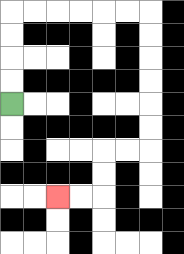{'start': '[0, 4]', 'end': '[2, 8]', 'path_directions': 'U,U,U,U,R,R,R,R,R,R,D,D,D,D,D,D,L,L,D,D,L,L', 'path_coordinates': '[[0, 4], [0, 3], [0, 2], [0, 1], [0, 0], [1, 0], [2, 0], [3, 0], [4, 0], [5, 0], [6, 0], [6, 1], [6, 2], [6, 3], [6, 4], [6, 5], [6, 6], [5, 6], [4, 6], [4, 7], [4, 8], [3, 8], [2, 8]]'}